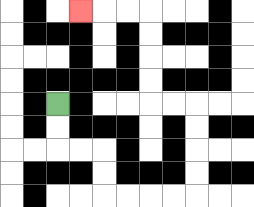{'start': '[2, 4]', 'end': '[3, 0]', 'path_directions': 'D,D,R,R,D,D,R,R,R,R,U,U,U,U,L,L,U,U,U,U,L,L,L', 'path_coordinates': '[[2, 4], [2, 5], [2, 6], [3, 6], [4, 6], [4, 7], [4, 8], [5, 8], [6, 8], [7, 8], [8, 8], [8, 7], [8, 6], [8, 5], [8, 4], [7, 4], [6, 4], [6, 3], [6, 2], [6, 1], [6, 0], [5, 0], [4, 0], [3, 0]]'}